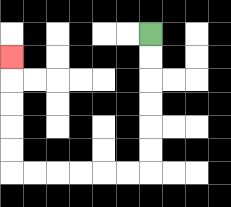{'start': '[6, 1]', 'end': '[0, 2]', 'path_directions': 'D,D,D,D,D,D,L,L,L,L,L,L,U,U,U,U,U', 'path_coordinates': '[[6, 1], [6, 2], [6, 3], [6, 4], [6, 5], [6, 6], [6, 7], [5, 7], [4, 7], [3, 7], [2, 7], [1, 7], [0, 7], [0, 6], [0, 5], [0, 4], [0, 3], [0, 2]]'}